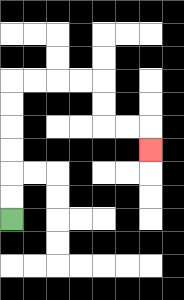{'start': '[0, 9]', 'end': '[6, 6]', 'path_directions': 'U,U,U,U,U,U,R,R,R,R,D,D,R,R,D', 'path_coordinates': '[[0, 9], [0, 8], [0, 7], [0, 6], [0, 5], [0, 4], [0, 3], [1, 3], [2, 3], [3, 3], [4, 3], [4, 4], [4, 5], [5, 5], [6, 5], [6, 6]]'}